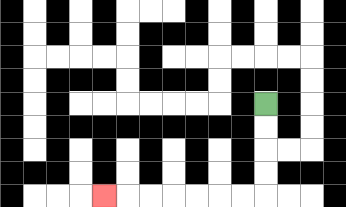{'start': '[11, 4]', 'end': '[4, 8]', 'path_directions': 'D,D,D,D,L,L,L,L,L,L,L', 'path_coordinates': '[[11, 4], [11, 5], [11, 6], [11, 7], [11, 8], [10, 8], [9, 8], [8, 8], [7, 8], [6, 8], [5, 8], [4, 8]]'}